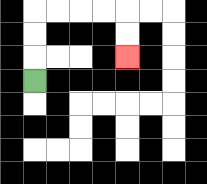{'start': '[1, 3]', 'end': '[5, 2]', 'path_directions': 'U,U,U,R,R,R,R,D,D', 'path_coordinates': '[[1, 3], [1, 2], [1, 1], [1, 0], [2, 0], [3, 0], [4, 0], [5, 0], [5, 1], [5, 2]]'}